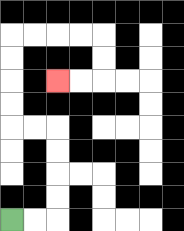{'start': '[0, 9]', 'end': '[2, 3]', 'path_directions': 'R,R,U,U,U,U,L,L,U,U,U,U,R,R,R,R,D,D,L,L', 'path_coordinates': '[[0, 9], [1, 9], [2, 9], [2, 8], [2, 7], [2, 6], [2, 5], [1, 5], [0, 5], [0, 4], [0, 3], [0, 2], [0, 1], [1, 1], [2, 1], [3, 1], [4, 1], [4, 2], [4, 3], [3, 3], [2, 3]]'}